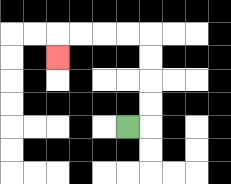{'start': '[5, 5]', 'end': '[2, 2]', 'path_directions': 'R,U,U,U,U,L,L,L,L,D', 'path_coordinates': '[[5, 5], [6, 5], [6, 4], [6, 3], [6, 2], [6, 1], [5, 1], [4, 1], [3, 1], [2, 1], [2, 2]]'}